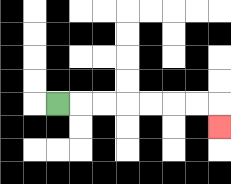{'start': '[2, 4]', 'end': '[9, 5]', 'path_directions': 'R,R,R,R,R,R,R,D', 'path_coordinates': '[[2, 4], [3, 4], [4, 4], [5, 4], [6, 4], [7, 4], [8, 4], [9, 4], [9, 5]]'}